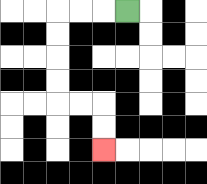{'start': '[5, 0]', 'end': '[4, 6]', 'path_directions': 'L,L,L,D,D,D,D,R,R,D,D', 'path_coordinates': '[[5, 0], [4, 0], [3, 0], [2, 0], [2, 1], [2, 2], [2, 3], [2, 4], [3, 4], [4, 4], [4, 5], [4, 6]]'}